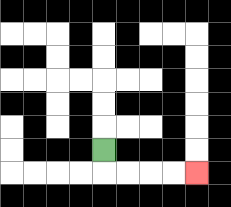{'start': '[4, 6]', 'end': '[8, 7]', 'path_directions': 'D,R,R,R,R', 'path_coordinates': '[[4, 6], [4, 7], [5, 7], [6, 7], [7, 7], [8, 7]]'}